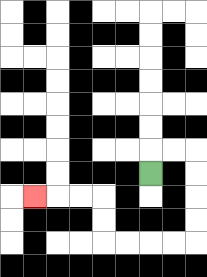{'start': '[6, 7]', 'end': '[1, 8]', 'path_directions': 'U,R,R,D,D,D,D,L,L,L,L,U,U,L,L,L', 'path_coordinates': '[[6, 7], [6, 6], [7, 6], [8, 6], [8, 7], [8, 8], [8, 9], [8, 10], [7, 10], [6, 10], [5, 10], [4, 10], [4, 9], [4, 8], [3, 8], [2, 8], [1, 8]]'}